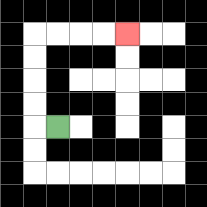{'start': '[2, 5]', 'end': '[5, 1]', 'path_directions': 'L,U,U,U,U,R,R,R,R', 'path_coordinates': '[[2, 5], [1, 5], [1, 4], [1, 3], [1, 2], [1, 1], [2, 1], [3, 1], [4, 1], [5, 1]]'}